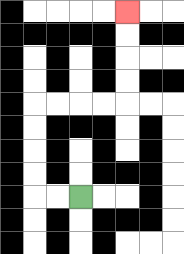{'start': '[3, 8]', 'end': '[5, 0]', 'path_directions': 'L,L,U,U,U,U,R,R,R,R,U,U,U,U', 'path_coordinates': '[[3, 8], [2, 8], [1, 8], [1, 7], [1, 6], [1, 5], [1, 4], [2, 4], [3, 4], [4, 4], [5, 4], [5, 3], [5, 2], [5, 1], [5, 0]]'}